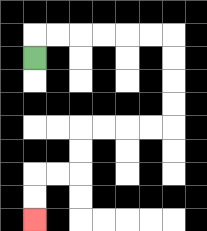{'start': '[1, 2]', 'end': '[1, 9]', 'path_directions': 'U,R,R,R,R,R,R,D,D,D,D,L,L,L,L,D,D,L,L,D,D', 'path_coordinates': '[[1, 2], [1, 1], [2, 1], [3, 1], [4, 1], [5, 1], [6, 1], [7, 1], [7, 2], [7, 3], [7, 4], [7, 5], [6, 5], [5, 5], [4, 5], [3, 5], [3, 6], [3, 7], [2, 7], [1, 7], [1, 8], [1, 9]]'}